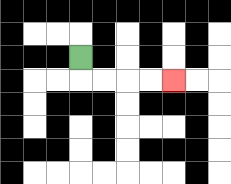{'start': '[3, 2]', 'end': '[7, 3]', 'path_directions': 'D,R,R,R,R', 'path_coordinates': '[[3, 2], [3, 3], [4, 3], [5, 3], [6, 3], [7, 3]]'}